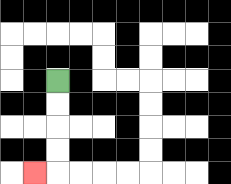{'start': '[2, 3]', 'end': '[1, 7]', 'path_directions': 'D,D,D,D,L', 'path_coordinates': '[[2, 3], [2, 4], [2, 5], [2, 6], [2, 7], [1, 7]]'}